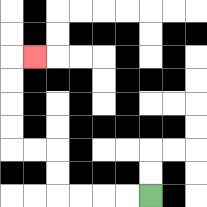{'start': '[6, 8]', 'end': '[1, 2]', 'path_directions': 'L,L,L,L,U,U,L,L,U,U,U,U,R', 'path_coordinates': '[[6, 8], [5, 8], [4, 8], [3, 8], [2, 8], [2, 7], [2, 6], [1, 6], [0, 6], [0, 5], [0, 4], [0, 3], [0, 2], [1, 2]]'}